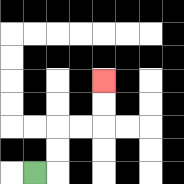{'start': '[1, 7]', 'end': '[4, 3]', 'path_directions': 'R,U,U,R,R,U,U', 'path_coordinates': '[[1, 7], [2, 7], [2, 6], [2, 5], [3, 5], [4, 5], [4, 4], [4, 3]]'}